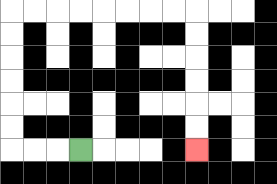{'start': '[3, 6]', 'end': '[8, 6]', 'path_directions': 'L,L,L,U,U,U,U,U,U,R,R,R,R,R,R,R,R,D,D,D,D,D,D', 'path_coordinates': '[[3, 6], [2, 6], [1, 6], [0, 6], [0, 5], [0, 4], [0, 3], [0, 2], [0, 1], [0, 0], [1, 0], [2, 0], [3, 0], [4, 0], [5, 0], [6, 0], [7, 0], [8, 0], [8, 1], [8, 2], [8, 3], [8, 4], [8, 5], [8, 6]]'}